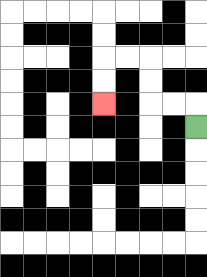{'start': '[8, 5]', 'end': '[4, 4]', 'path_directions': 'U,L,L,U,U,L,L,D,D', 'path_coordinates': '[[8, 5], [8, 4], [7, 4], [6, 4], [6, 3], [6, 2], [5, 2], [4, 2], [4, 3], [4, 4]]'}